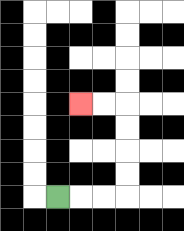{'start': '[2, 8]', 'end': '[3, 4]', 'path_directions': 'R,R,R,U,U,U,U,L,L', 'path_coordinates': '[[2, 8], [3, 8], [4, 8], [5, 8], [5, 7], [5, 6], [5, 5], [5, 4], [4, 4], [3, 4]]'}